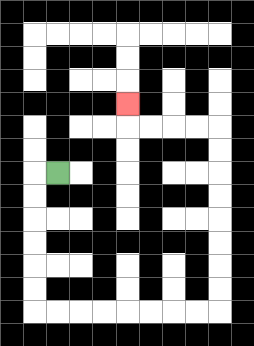{'start': '[2, 7]', 'end': '[5, 4]', 'path_directions': 'L,D,D,D,D,D,D,R,R,R,R,R,R,R,R,U,U,U,U,U,U,U,U,L,L,L,L,U', 'path_coordinates': '[[2, 7], [1, 7], [1, 8], [1, 9], [1, 10], [1, 11], [1, 12], [1, 13], [2, 13], [3, 13], [4, 13], [5, 13], [6, 13], [7, 13], [8, 13], [9, 13], [9, 12], [9, 11], [9, 10], [9, 9], [9, 8], [9, 7], [9, 6], [9, 5], [8, 5], [7, 5], [6, 5], [5, 5], [5, 4]]'}